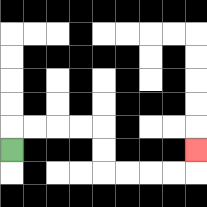{'start': '[0, 6]', 'end': '[8, 6]', 'path_directions': 'U,R,R,R,R,D,D,R,R,R,R,U', 'path_coordinates': '[[0, 6], [0, 5], [1, 5], [2, 5], [3, 5], [4, 5], [4, 6], [4, 7], [5, 7], [6, 7], [7, 7], [8, 7], [8, 6]]'}